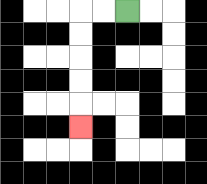{'start': '[5, 0]', 'end': '[3, 5]', 'path_directions': 'L,L,D,D,D,D,D', 'path_coordinates': '[[5, 0], [4, 0], [3, 0], [3, 1], [3, 2], [3, 3], [3, 4], [3, 5]]'}